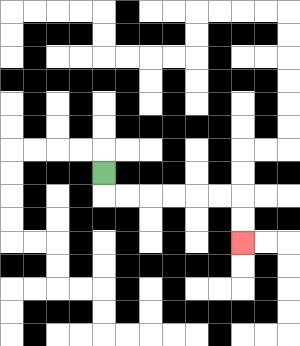{'start': '[4, 7]', 'end': '[10, 10]', 'path_directions': 'D,R,R,R,R,R,R,D,D', 'path_coordinates': '[[4, 7], [4, 8], [5, 8], [6, 8], [7, 8], [8, 8], [9, 8], [10, 8], [10, 9], [10, 10]]'}